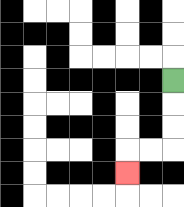{'start': '[7, 3]', 'end': '[5, 7]', 'path_directions': 'D,D,D,L,L,D', 'path_coordinates': '[[7, 3], [7, 4], [7, 5], [7, 6], [6, 6], [5, 6], [5, 7]]'}